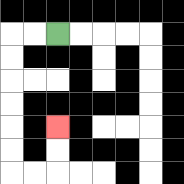{'start': '[2, 1]', 'end': '[2, 5]', 'path_directions': 'L,L,D,D,D,D,D,D,R,R,U,U', 'path_coordinates': '[[2, 1], [1, 1], [0, 1], [0, 2], [0, 3], [0, 4], [0, 5], [0, 6], [0, 7], [1, 7], [2, 7], [2, 6], [2, 5]]'}